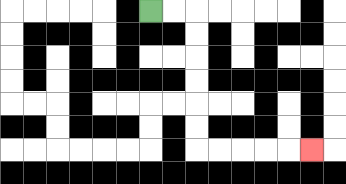{'start': '[6, 0]', 'end': '[13, 6]', 'path_directions': 'R,R,D,D,D,D,D,D,R,R,R,R,R', 'path_coordinates': '[[6, 0], [7, 0], [8, 0], [8, 1], [8, 2], [8, 3], [8, 4], [8, 5], [8, 6], [9, 6], [10, 6], [11, 6], [12, 6], [13, 6]]'}